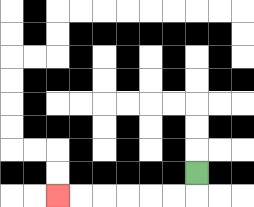{'start': '[8, 7]', 'end': '[2, 8]', 'path_directions': 'D,L,L,L,L,L,L', 'path_coordinates': '[[8, 7], [8, 8], [7, 8], [6, 8], [5, 8], [4, 8], [3, 8], [2, 8]]'}